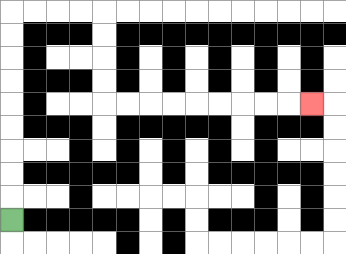{'start': '[0, 9]', 'end': '[13, 4]', 'path_directions': 'U,U,U,U,U,U,U,U,U,R,R,R,R,D,D,D,D,R,R,R,R,R,R,R,R,R', 'path_coordinates': '[[0, 9], [0, 8], [0, 7], [0, 6], [0, 5], [0, 4], [0, 3], [0, 2], [0, 1], [0, 0], [1, 0], [2, 0], [3, 0], [4, 0], [4, 1], [4, 2], [4, 3], [4, 4], [5, 4], [6, 4], [7, 4], [8, 4], [9, 4], [10, 4], [11, 4], [12, 4], [13, 4]]'}